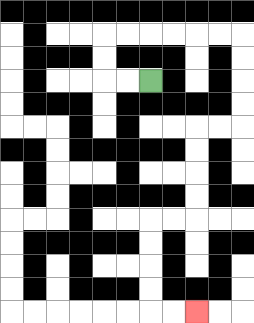{'start': '[6, 3]', 'end': '[8, 13]', 'path_directions': 'L,L,U,U,R,R,R,R,R,R,D,D,D,D,L,L,D,D,D,D,L,L,D,D,D,D,R,R', 'path_coordinates': '[[6, 3], [5, 3], [4, 3], [4, 2], [4, 1], [5, 1], [6, 1], [7, 1], [8, 1], [9, 1], [10, 1], [10, 2], [10, 3], [10, 4], [10, 5], [9, 5], [8, 5], [8, 6], [8, 7], [8, 8], [8, 9], [7, 9], [6, 9], [6, 10], [6, 11], [6, 12], [6, 13], [7, 13], [8, 13]]'}